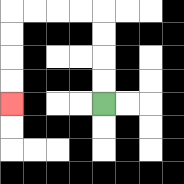{'start': '[4, 4]', 'end': '[0, 4]', 'path_directions': 'U,U,U,U,L,L,L,L,D,D,D,D', 'path_coordinates': '[[4, 4], [4, 3], [4, 2], [4, 1], [4, 0], [3, 0], [2, 0], [1, 0], [0, 0], [0, 1], [0, 2], [0, 3], [0, 4]]'}